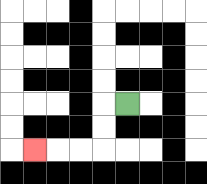{'start': '[5, 4]', 'end': '[1, 6]', 'path_directions': 'L,D,D,L,L,L', 'path_coordinates': '[[5, 4], [4, 4], [4, 5], [4, 6], [3, 6], [2, 6], [1, 6]]'}